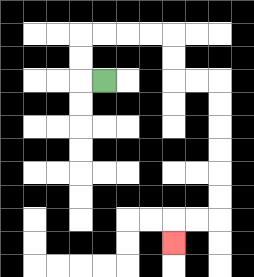{'start': '[4, 3]', 'end': '[7, 10]', 'path_directions': 'L,U,U,R,R,R,R,D,D,R,R,D,D,D,D,D,D,L,L,D', 'path_coordinates': '[[4, 3], [3, 3], [3, 2], [3, 1], [4, 1], [5, 1], [6, 1], [7, 1], [7, 2], [7, 3], [8, 3], [9, 3], [9, 4], [9, 5], [9, 6], [9, 7], [9, 8], [9, 9], [8, 9], [7, 9], [7, 10]]'}